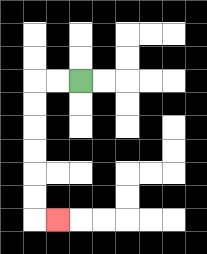{'start': '[3, 3]', 'end': '[2, 9]', 'path_directions': 'L,L,D,D,D,D,D,D,R', 'path_coordinates': '[[3, 3], [2, 3], [1, 3], [1, 4], [1, 5], [1, 6], [1, 7], [1, 8], [1, 9], [2, 9]]'}